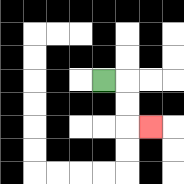{'start': '[4, 3]', 'end': '[6, 5]', 'path_directions': 'R,D,D,R', 'path_coordinates': '[[4, 3], [5, 3], [5, 4], [5, 5], [6, 5]]'}